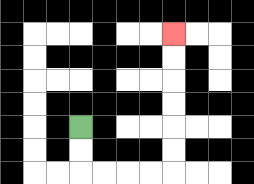{'start': '[3, 5]', 'end': '[7, 1]', 'path_directions': 'D,D,R,R,R,R,U,U,U,U,U,U', 'path_coordinates': '[[3, 5], [3, 6], [3, 7], [4, 7], [5, 7], [6, 7], [7, 7], [7, 6], [7, 5], [7, 4], [7, 3], [7, 2], [7, 1]]'}